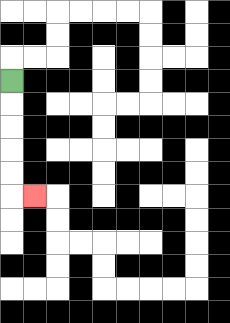{'start': '[0, 3]', 'end': '[1, 8]', 'path_directions': 'D,D,D,D,D,R', 'path_coordinates': '[[0, 3], [0, 4], [0, 5], [0, 6], [0, 7], [0, 8], [1, 8]]'}